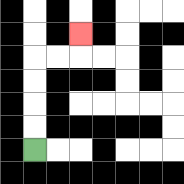{'start': '[1, 6]', 'end': '[3, 1]', 'path_directions': 'U,U,U,U,R,R,U', 'path_coordinates': '[[1, 6], [1, 5], [1, 4], [1, 3], [1, 2], [2, 2], [3, 2], [3, 1]]'}